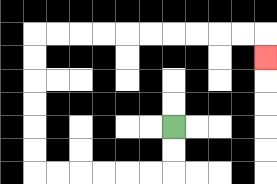{'start': '[7, 5]', 'end': '[11, 2]', 'path_directions': 'D,D,L,L,L,L,L,L,U,U,U,U,U,U,R,R,R,R,R,R,R,R,R,R,D', 'path_coordinates': '[[7, 5], [7, 6], [7, 7], [6, 7], [5, 7], [4, 7], [3, 7], [2, 7], [1, 7], [1, 6], [1, 5], [1, 4], [1, 3], [1, 2], [1, 1], [2, 1], [3, 1], [4, 1], [5, 1], [6, 1], [7, 1], [8, 1], [9, 1], [10, 1], [11, 1], [11, 2]]'}